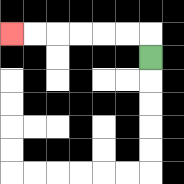{'start': '[6, 2]', 'end': '[0, 1]', 'path_directions': 'U,L,L,L,L,L,L', 'path_coordinates': '[[6, 2], [6, 1], [5, 1], [4, 1], [3, 1], [2, 1], [1, 1], [0, 1]]'}